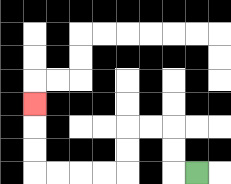{'start': '[8, 7]', 'end': '[1, 4]', 'path_directions': 'L,U,U,L,L,D,D,L,L,L,L,U,U,U', 'path_coordinates': '[[8, 7], [7, 7], [7, 6], [7, 5], [6, 5], [5, 5], [5, 6], [5, 7], [4, 7], [3, 7], [2, 7], [1, 7], [1, 6], [1, 5], [1, 4]]'}